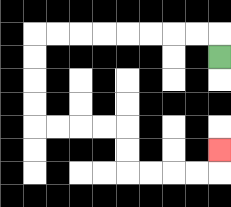{'start': '[9, 2]', 'end': '[9, 6]', 'path_directions': 'U,L,L,L,L,L,L,L,L,D,D,D,D,R,R,R,R,D,D,R,R,R,R,U', 'path_coordinates': '[[9, 2], [9, 1], [8, 1], [7, 1], [6, 1], [5, 1], [4, 1], [3, 1], [2, 1], [1, 1], [1, 2], [1, 3], [1, 4], [1, 5], [2, 5], [3, 5], [4, 5], [5, 5], [5, 6], [5, 7], [6, 7], [7, 7], [8, 7], [9, 7], [9, 6]]'}